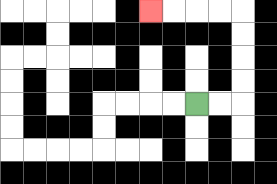{'start': '[8, 4]', 'end': '[6, 0]', 'path_directions': 'R,R,U,U,U,U,L,L,L,L', 'path_coordinates': '[[8, 4], [9, 4], [10, 4], [10, 3], [10, 2], [10, 1], [10, 0], [9, 0], [8, 0], [7, 0], [6, 0]]'}